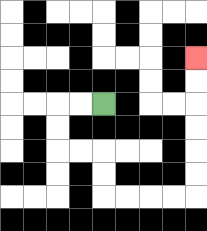{'start': '[4, 4]', 'end': '[8, 2]', 'path_directions': 'L,L,D,D,R,R,D,D,R,R,R,R,U,U,U,U,U,U', 'path_coordinates': '[[4, 4], [3, 4], [2, 4], [2, 5], [2, 6], [3, 6], [4, 6], [4, 7], [4, 8], [5, 8], [6, 8], [7, 8], [8, 8], [8, 7], [8, 6], [8, 5], [8, 4], [8, 3], [8, 2]]'}